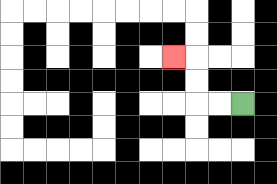{'start': '[10, 4]', 'end': '[7, 2]', 'path_directions': 'L,L,U,U,L', 'path_coordinates': '[[10, 4], [9, 4], [8, 4], [8, 3], [8, 2], [7, 2]]'}